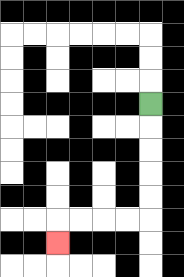{'start': '[6, 4]', 'end': '[2, 10]', 'path_directions': 'D,D,D,D,D,L,L,L,L,D', 'path_coordinates': '[[6, 4], [6, 5], [6, 6], [6, 7], [6, 8], [6, 9], [5, 9], [4, 9], [3, 9], [2, 9], [2, 10]]'}